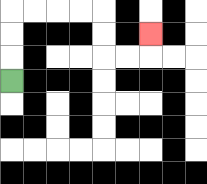{'start': '[0, 3]', 'end': '[6, 1]', 'path_directions': 'U,U,U,R,R,R,R,D,D,R,R,U', 'path_coordinates': '[[0, 3], [0, 2], [0, 1], [0, 0], [1, 0], [2, 0], [3, 0], [4, 0], [4, 1], [4, 2], [5, 2], [6, 2], [6, 1]]'}